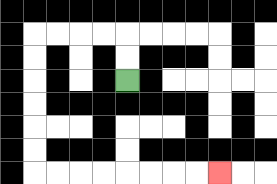{'start': '[5, 3]', 'end': '[9, 7]', 'path_directions': 'U,U,L,L,L,L,D,D,D,D,D,D,R,R,R,R,R,R,R,R', 'path_coordinates': '[[5, 3], [5, 2], [5, 1], [4, 1], [3, 1], [2, 1], [1, 1], [1, 2], [1, 3], [1, 4], [1, 5], [1, 6], [1, 7], [2, 7], [3, 7], [4, 7], [5, 7], [6, 7], [7, 7], [8, 7], [9, 7]]'}